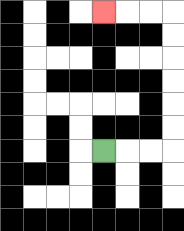{'start': '[4, 6]', 'end': '[4, 0]', 'path_directions': 'R,R,R,U,U,U,U,U,U,L,L,L', 'path_coordinates': '[[4, 6], [5, 6], [6, 6], [7, 6], [7, 5], [7, 4], [7, 3], [7, 2], [7, 1], [7, 0], [6, 0], [5, 0], [4, 0]]'}